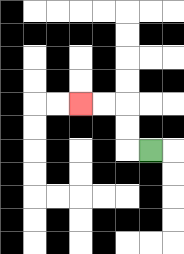{'start': '[6, 6]', 'end': '[3, 4]', 'path_directions': 'L,U,U,L,L', 'path_coordinates': '[[6, 6], [5, 6], [5, 5], [5, 4], [4, 4], [3, 4]]'}